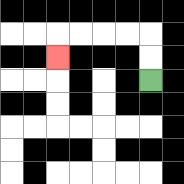{'start': '[6, 3]', 'end': '[2, 2]', 'path_directions': 'U,U,L,L,L,L,D', 'path_coordinates': '[[6, 3], [6, 2], [6, 1], [5, 1], [4, 1], [3, 1], [2, 1], [2, 2]]'}